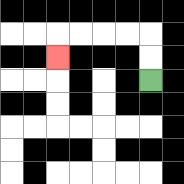{'start': '[6, 3]', 'end': '[2, 2]', 'path_directions': 'U,U,L,L,L,L,D', 'path_coordinates': '[[6, 3], [6, 2], [6, 1], [5, 1], [4, 1], [3, 1], [2, 1], [2, 2]]'}